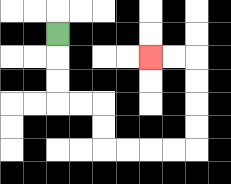{'start': '[2, 1]', 'end': '[6, 2]', 'path_directions': 'D,D,D,R,R,D,D,R,R,R,R,U,U,U,U,L,L', 'path_coordinates': '[[2, 1], [2, 2], [2, 3], [2, 4], [3, 4], [4, 4], [4, 5], [4, 6], [5, 6], [6, 6], [7, 6], [8, 6], [8, 5], [8, 4], [8, 3], [8, 2], [7, 2], [6, 2]]'}